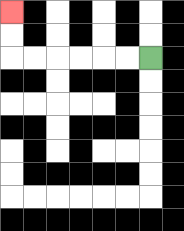{'start': '[6, 2]', 'end': '[0, 0]', 'path_directions': 'L,L,L,L,L,L,U,U', 'path_coordinates': '[[6, 2], [5, 2], [4, 2], [3, 2], [2, 2], [1, 2], [0, 2], [0, 1], [0, 0]]'}